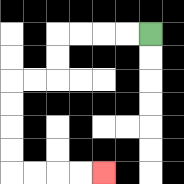{'start': '[6, 1]', 'end': '[4, 7]', 'path_directions': 'L,L,L,L,D,D,L,L,D,D,D,D,R,R,R,R', 'path_coordinates': '[[6, 1], [5, 1], [4, 1], [3, 1], [2, 1], [2, 2], [2, 3], [1, 3], [0, 3], [0, 4], [0, 5], [0, 6], [0, 7], [1, 7], [2, 7], [3, 7], [4, 7]]'}